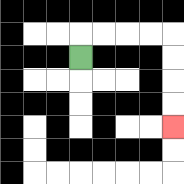{'start': '[3, 2]', 'end': '[7, 5]', 'path_directions': 'U,R,R,R,R,D,D,D,D', 'path_coordinates': '[[3, 2], [3, 1], [4, 1], [5, 1], [6, 1], [7, 1], [7, 2], [7, 3], [7, 4], [7, 5]]'}